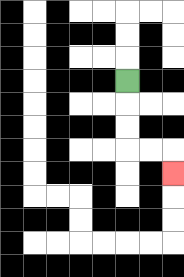{'start': '[5, 3]', 'end': '[7, 7]', 'path_directions': 'D,D,D,R,R,D', 'path_coordinates': '[[5, 3], [5, 4], [5, 5], [5, 6], [6, 6], [7, 6], [7, 7]]'}